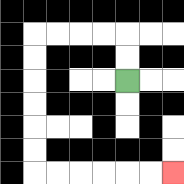{'start': '[5, 3]', 'end': '[7, 7]', 'path_directions': 'U,U,L,L,L,L,D,D,D,D,D,D,R,R,R,R,R,R', 'path_coordinates': '[[5, 3], [5, 2], [5, 1], [4, 1], [3, 1], [2, 1], [1, 1], [1, 2], [1, 3], [1, 4], [1, 5], [1, 6], [1, 7], [2, 7], [3, 7], [4, 7], [5, 7], [6, 7], [7, 7]]'}